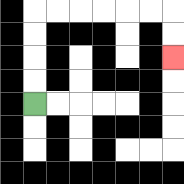{'start': '[1, 4]', 'end': '[7, 2]', 'path_directions': 'U,U,U,U,R,R,R,R,R,R,D,D', 'path_coordinates': '[[1, 4], [1, 3], [1, 2], [1, 1], [1, 0], [2, 0], [3, 0], [4, 0], [5, 0], [6, 0], [7, 0], [7, 1], [7, 2]]'}